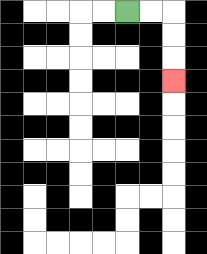{'start': '[5, 0]', 'end': '[7, 3]', 'path_directions': 'R,R,D,D,D', 'path_coordinates': '[[5, 0], [6, 0], [7, 0], [7, 1], [7, 2], [7, 3]]'}